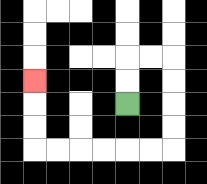{'start': '[5, 4]', 'end': '[1, 3]', 'path_directions': 'U,U,R,R,D,D,D,D,L,L,L,L,L,L,U,U,U', 'path_coordinates': '[[5, 4], [5, 3], [5, 2], [6, 2], [7, 2], [7, 3], [7, 4], [7, 5], [7, 6], [6, 6], [5, 6], [4, 6], [3, 6], [2, 6], [1, 6], [1, 5], [1, 4], [1, 3]]'}